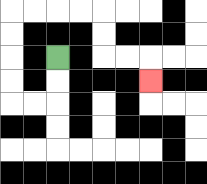{'start': '[2, 2]', 'end': '[6, 3]', 'path_directions': 'D,D,L,L,U,U,U,U,R,R,R,R,D,D,R,R,D', 'path_coordinates': '[[2, 2], [2, 3], [2, 4], [1, 4], [0, 4], [0, 3], [0, 2], [0, 1], [0, 0], [1, 0], [2, 0], [3, 0], [4, 0], [4, 1], [4, 2], [5, 2], [6, 2], [6, 3]]'}